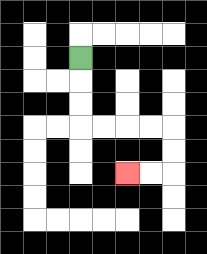{'start': '[3, 2]', 'end': '[5, 7]', 'path_directions': 'D,D,D,R,R,R,R,D,D,L,L', 'path_coordinates': '[[3, 2], [3, 3], [3, 4], [3, 5], [4, 5], [5, 5], [6, 5], [7, 5], [7, 6], [7, 7], [6, 7], [5, 7]]'}